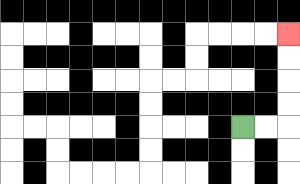{'start': '[10, 5]', 'end': '[12, 1]', 'path_directions': 'R,R,U,U,U,U', 'path_coordinates': '[[10, 5], [11, 5], [12, 5], [12, 4], [12, 3], [12, 2], [12, 1]]'}